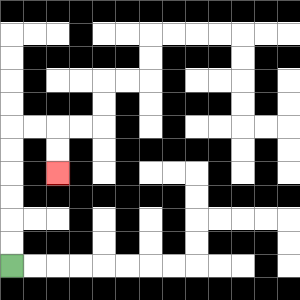{'start': '[0, 11]', 'end': '[2, 7]', 'path_directions': 'U,U,U,U,U,U,R,R,D,D', 'path_coordinates': '[[0, 11], [0, 10], [0, 9], [0, 8], [0, 7], [0, 6], [0, 5], [1, 5], [2, 5], [2, 6], [2, 7]]'}